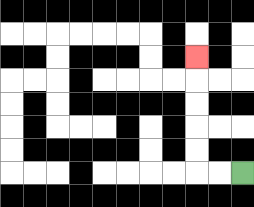{'start': '[10, 7]', 'end': '[8, 2]', 'path_directions': 'L,L,U,U,U,U,U', 'path_coordinates': '[[10, 7], [9, 7], [8, 7], [8, 6], [8, 5], [8, 4], [8, 3], [8, 2]]'}